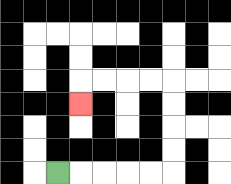{'start': '[2, 7]', 'end': '[3, 4]', 'path_directions': 'R,R,R,R,R,U,U,U,U,L,L,L,L,D', 'path_coordinates': '[[2, 7], [3, 7], [4, 7], [5, 7], [6, 7], [7, 7], [7, 6], [7, 5], [7, 4], [7, 3], [6, 3], [5, 3], [4, 3], [3, 3], [3, 4]]'}